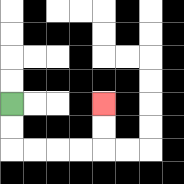{'start': '[0, 4]', 'end': '[4, 4]', 'path_directions': 'D,D,R,R,R,R,U,U', 'path_coordinates': '[[0, 4], [0, 5], [0, 6], [1, 6], [2, 6], [3, 6], [4, 6], [4, 5], [4, 4]]'}